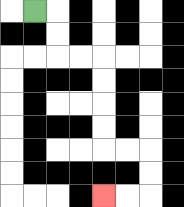{'start': '[1, 0]', 'end': '[4, 8]', 'path_directions': 'R,D,D,R,R,D,D,D,D,R,R,D,D,L,L', 'path_coordinates': '[[1, 0], [2, 0], [2, 1], [2, 2], [3, 2], [4, 2], [4, 3], [4, 4], [4, 5], [4, 6], [5, 6], [6, 6], [6, 7], [6, 8], [5, 8], [4, 8]]'}